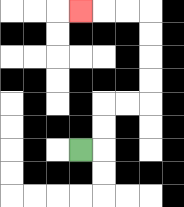{'start': '[3, 6]', 'end': '[3, 0]', 'path_directions': 'R,U,U,R,R,U,U,U,U,L,L,L', 'path_coordinates': '[[3, 6], [4, 6], [4, 5], [4, 4], [5, 4], [6, 4], [6, 3], [6, 2], [6, 1], [6, 0], [5, 0], [4, 0], [3, 0]]'}